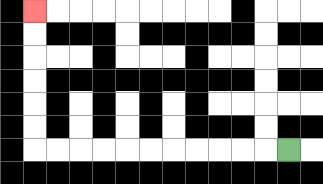{'start': '[12, 6]', 'end': '[1, 0]', 'path_directions': 'L,L,L,L,L,L,L,L,L,L,L,U,U,U,U,U,U', 'path_coordinates': '[[12, 6], [11, 6], [10, 6], [9, 6], [8, 6], [7, 6], [6, 6], [5, 6], [4, 6], [3, 6], [2, 6], [1, 6], [1, 5], [1, 4], [1, 3], [1, 2], [1, 1], [1, 0]]'}